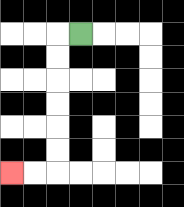{'start': '[3, 1]', 'end': '[0, 7]', 'path_directions': 'L,D,D,D,D,D,D,L,L', 'path_coordinates': '[[3, 1], [2, 1], [2, 2], [2, 3], [2, 4], [2, 5], [2, 6], [2, 7], [1, 7], [0, 7]]'}